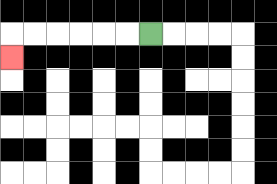{'start': '[6, 1]', 'end': '[0, 2]', 'path_directions': 'L,L,L,L,L,L,D', 'path_coordinates': '[[6, 1], [5, 1], [4, 1], [3, 1], [2, 1], [1, 1], [0, 1], [0, 2]]'}